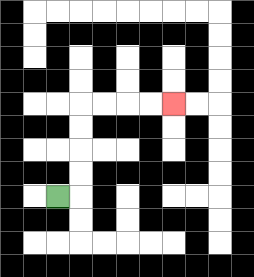{'start': '[2, 8]', 'end': '[7, 4]', 'path_directions': 'R,U,U,U,U,R,R,R,R', 'path_coordinates': '[[2, 8], [3, 8], [3, 7], [3, 6], [3, 5], [3, 4], [4, 4], [5, 4], [6, 4], [7, 4]]'}